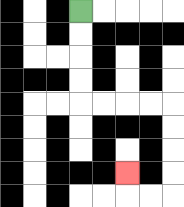{'start': '[3, 0]', 'end': '[5, 7]', 'path_directions': 'D,D,D,D,R,R,R,R,D,D,D,D,L,L,U', 'path_coordinates': '[[3, 0], [3, 1], [3, 2], [3, 3], [3, 4], [4, 4], [5, 4], [6, 4], [7, 4], [7, 5], [7, 6], [7, 7], [7, 8], [6, 8], [5, 8], [5, 7]]'}